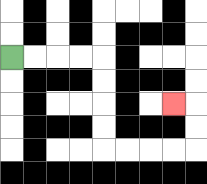{'start': '[0, 2]', 'end': '[7, 4]', 'path_directions': 'R,R,R,R,D,D,D,D,R,R,R,R,U,U,L', 'path_coordinates': '[[0, 2], [1, 2], [2, 2], [3, 2], [4, 2], [4, 3], [4, 4], [4, 5], [4, 6], [5, 6], [6, 6], [7, 6], [8, 6], [8, 5], [8, 4], [7, 4]]'}